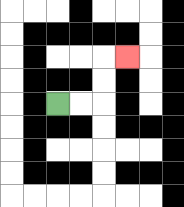{'start': '[2, 4]', 'end': '[5, 2]', 'path_directions': 'R,R,U,U,R', 'path_coordinates': '[[2, 4], [3, 4], [4, 4], [4, 3], [4, 2], [5, 2]]'}